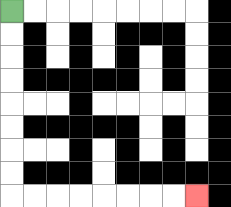{'start': '[0, 0]', 'end': '[8, 8]', 'path_directions': 'D,D,D,D,D,D,D,D,R,R,R,R,R,R,R,R', 'path_coordinates': '[[0, 0], [0, 1], [0, 2], [0, 3], [0, 4], [0, 5], [0, 6], [0, 7], [0, 8], [1, 8], [2, 8], [3, 8], [4, 8], [5, 8], [6, 8], [7, 8], [8, 8]]'}